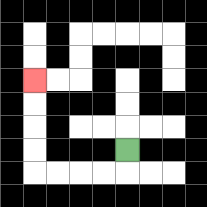{'start': '[5, 6]', 'end': '[1, 3]', 'path_directions': 'D,L,L,L,L,U,U,U,U', 'path_coordinates': '[[5, 6], [5, 7], [4, 7], [3, 7], [2, 7], [1, 7], [1, 6], [1, 5], [1, 4], [1, 3]]'}